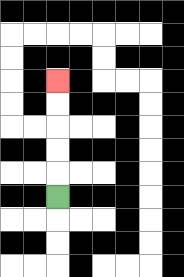{'start': '[2, 8]', 'end': '[2, 3]', 'path_directions': 'U,U,U,U,U', 'path_coordinates': '[[2, 8], [2, 7], [2, 6], [2, 5], [2, 4], [2, 3]]'}